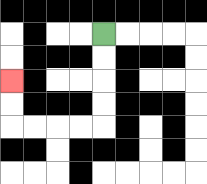{'start': '[4, 1]', 'end': '[0, 3]', 'path_directions': 'D,D,D,D,L,L,L,L,U,U', 'path_coordinates': '[[4, 1], [4, 2], [4, 3], [4, 4], [4, 5], [3, 5], [2, 5], [1, 5], [0, 5], [0, 4], [0, 3]]'}